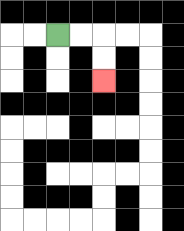{'start': '[2, 1]', 'end': '[4, 3]', 'path_directions': 'R,R,D,D', 'path_coordinates': '[[2, 1], [3, 1], [4, 1], [4, 2], [4, 3]]'}